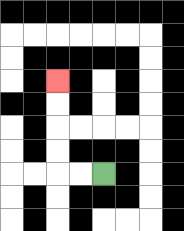{'start': '[4, 7]', 'end': '[2, 3]', 'path_directions': 'L,L,U,U,U,U', 'path_coordinates': '[[4, 7], [3, 7], [2, 7], [2, 6], [2, 5], [2, 4], [2, 3]]'}